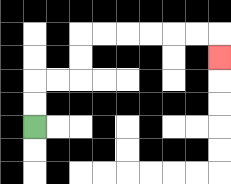{'start': '[1, 5]', 'end': '[9, 2]', 'path_directions': 'U,U,R,R,U,U,R,R,R,R,R,R,D', 'path_coordinates': '[[1, 5], [1, 4], [1, 3], [2, 3], [3, 3], [3, 2], [3, 1], [4, 1], [5, 1], [6, 1], [7, 1], [8, 1], [9, 1], [9, 2]]'}